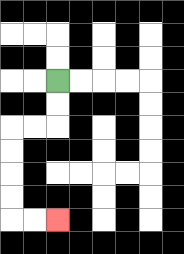{'start': '[2, 3]', 'end': '[2, 9]', 'path_directions': 'D,D,L,L,D,D,D,D,R,R', 'path_coordinates': '[[2, 3], [2, 4], [2, 5], [1, 5], [0, 5], [0, 6], [0, 7], [0, 8], [0, 9], [1, 9], [2, 9]]'}